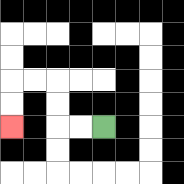{'start': '[4, 5]', 'end': '[0, 5]', 'path_directions': 'L,L,U,U,L,L,D,D', 'path_coordinates': '[[4, 5], [3, 5], [2, 5], [2, 4], [2, 3], [1, 3], [0, 3], [0, 4], [0, 5]]'}